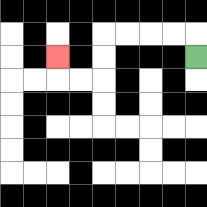{'start': '[8, 2]', 'end': '[2, 2]', 'path_directions': 'U,L,L,L,L,D,D,L,L,U', 'path_coordinates': '[[8, 2], [8, 1], [7, 1], [6, 1], [5, 1], [4, 1], [4, 2], [4, 3], [3, 3], [2, 3], [2, 2]]'}